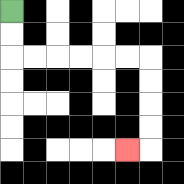{'start': '[0, 0]', 'end': '[5, 6]', 'path_directions': 'D,D,R,R,R,R,R,R,D,D,D,D,L', 'path_coordinates': '[[0, 0], [0, 1], [0, 2], [1, 2], [2, 2], [3, 2], [4, 2], [5, 2], [6, 2], [6, 3], [6, 4], [6, 5], [6, 6], [5, 6]]'}